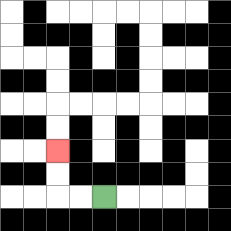{'start': '[4, 8]', 'end': '[2, 6]', 'path_directions': 'L,L,U,U', 'path_coordinates': '[[4, 8], [3, 8], [2, 8], [2, 7], [2, 6]]'}